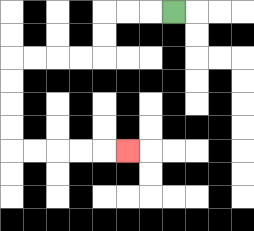{'start': '[7, 0]', 'end': '[5, 6]', 'path_directions': 'L,L,L,D,D,L,L,L,L,D,D,D,D,R,R,R,R,R', 'path_coordinates': '[[7, 0], [6, 0], [5, 0], [4, 0], [4, 1], [4, 2], [3, 2], [2, 2], [1, 2], [0, 2], [0, 3], [0, 4], [0, 5], [0, 6], [1, 6], [2, 6], [3, 6], [4, 6], [5, 6]]'}